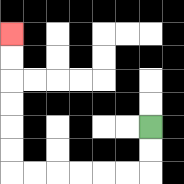{'start': '[6, 5]', 'end': '[0, 1]', 'path_directions': 'D,D,L,L,L,L,L,L,U,U,U,U,U,U', 'path_coordinates': '[[6, 5], [6, 6], [6, 7], [5, 7], [4, 7], [3, 7], [2, 7], [1, 7], [0, 7], [0, 6], [0, 5], [0, 4], [0, 3], [0, 2], [0, 1]]'}